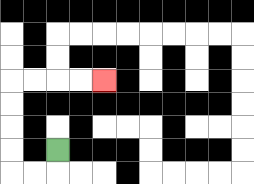{'start': '[2, 6]', 'end': '[4, 3]', 'path_directions': 'D,L,L,U,U,U,U,R,R,R,R', 'path_coordinates': '[[2, 6], [2, 7], [1, 7], [0, 7], [0, 6], [0, 5], [0, 4], [0, 3], [1, 3], [2, 3], [3, 3], [4, 3]]'}